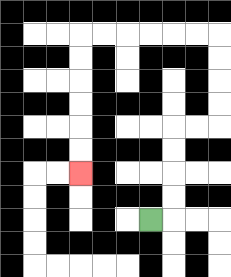{'start': '[6, 9]', 'end': '[3, 7]', 'path_directions': 'R,U,U,U,U,R,R,U,U,U,U,L,L,L,L,L,L,D,D,D,D,D,D', 'path_coordinates': '[[6, 9], [7, 9], [7, 8], [7, 7], [7, 6], [7, 5], [8, 5], [9, 5], [9, 4], [9, 3], [9, 2], [9, 1], [8, 1], [7, 1], [6, 1], [5, 1], [4, 1], [3, 1], [3, 2], [3, 3], [3, 4], [3, 5], [3, 6], [3, 7]]'}